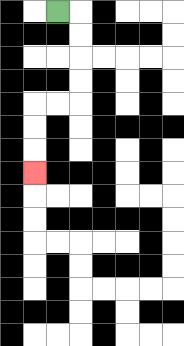{'start': '[2, 0]', 'end': '[1, 7]', 'path_directions': 'R,D,D,D,D,L,L,D,D,D', 'path_coordinates': '[[2, 0], [3, 0], [3, 1], [3, 2], [3, 3], [3, 4], [2, 4], [1, 4], [1, 5], [1, 6], [1, 7]]'}